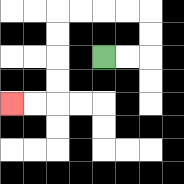{'start': '[4, 2]', 'end': '[0, 4]', 'path_directions': 'R,R,U,U,L,L,L,L,D,D,D,D,L,L', 'path_coordinates': '[[4, 2], [5, 2], [6, 2], [6, 1], [6, 0], [5, 0], [4, 0], [3, 0], [2, 0], [2, 1], [2, 2], [2, 3], [2, 4], [1, 4], [0, 4]]'}